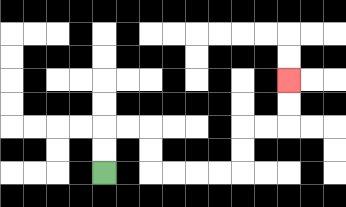{'start': '[4, 7]', 'end': '[12, 3]', 'path_directions': 'U,U,R,R,D,D,R,R,R,R,U,U,R,R,U,U', 'path_coordinates': '[[4, 7], [4, 6], [4, 5], [5, 5], [6, 5], [6, 6], [6, 7], [7, 7], [8, 7], [9, 7], [10, 7], [10, 6], [10, 5], [11, 5], [12, 5], [12, 4], [12, 3]]'}